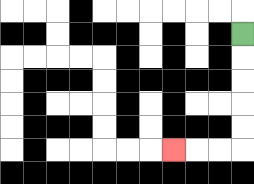{'start': '[10, 1]', 'end': '[7, 6]', 'path_directions': 'D,D,D,D,D,L,L,L', 'path_coordinates': '[[10, 1], [10, 2], [10, 3], [10, 4], [10, 5], [10, 6], [9, 6], [8, 6], [7, 6]]'}